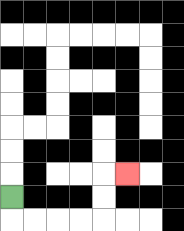{'start': '[0, 8]', 'end': '[5, 7]', 'path_directions': 'D,R,R,R,R,U,U,R', 'path_coordinates': '[[0, 8], [0, 9], [1, 9], [2, 9], [3, 9], [4, 9], [4, 8], [4, 7], [5, 7]]'}